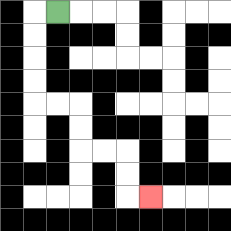{'start': '[2, 0]', 'end': '[6, 8]', 'path_directions': 'L,D,D,D,D,R,R,D,D,R,R,D,D,R', 'path_coordinates': '[[2, 0], [1, 0], [1, 1], [1, 2], [1, 3], [1, 4], [2, 4], [3, 4], [3, 5], [3, 6], [4, 6], [5, 6], [5, 7], [5, 8], [6, 8]]'}